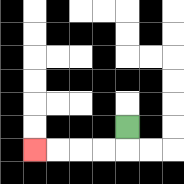{'start': '[5, 5]', 'end': '[1, 6]', 'path_directions': 'D,L,L,L,L', 'path_coordinates': '[[5, 5], [5, 6], [4, 6], [3, 6], [2, 6], [1, 6]]'}